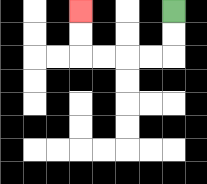{'start': '[7, 0]', 'end': '[3, 0]', 'path_directions': 'D,D,L,L,L,L,U,U', 'path_coordinates': '[[7, 0], [7, 1], [7, 2], [6, 2], [5, 2], [4, 2], [3, 2], [3, 1], [3, 0]]'}